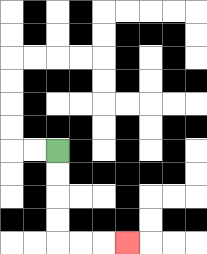{'start': '[2, 6]', 'end': '[5, 10]', 'path_directions': 'D,D,D,D,R,R,R', 'path_coordinates': '[[2, 6], [2, 7], [2, 8], [2, 9], [2, 10], [3, 10], [4, 10], [5, 10]]'}